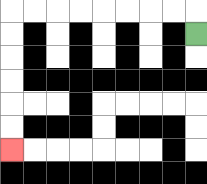{'start': '[8, 1]', 'end': '[0, 6]', 'path_directions': 'U,L,L,L,L,L,L,L,L,D,D,D,D,D,D', 'path_coordinates': '[[8, 1], [8, 0], [7, 0], [6, 0], [5, 0], [4, 0], [3, 0], [2, 0], [1, 0], [0, 0], [0, 1], [0, 2], [0, 3], [0, 4], [0, 5], [0, 6]]'}